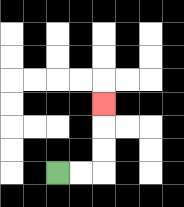{'start': '[2, 7]', 'end': '[4, 4]', 'path_directions': 'R,R,U,U,U', 'path_coordinates': '[[2, 7], [3, 7], [4, 7], [4, 6], [4, 5], [4, 4]]'}